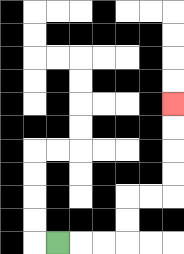{'start': '[2, 10]', 'end': '[7, 4]', 'path_directions': 'R,R,R,U,U,R,R,U,U,U,U', 'path_coordinates': '[[2, 10], [3, 10], [4, 10], [5, 10], [5, 9], [5, 8], [6, 8], [7, 8], [7, 7], [7, 6], [7, 5], [7, 4]]'}